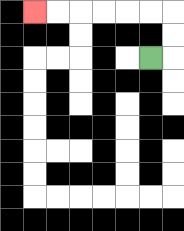{'start': '[6, 2]', 'end': '[1, 0]', 'path_directions': 'R,U,U,L,L,L,L,L,L', 'path_coordinates': '[[6, 2], [7, 2], [7, 1], [7, 0], [6, 0], [5, 0], [4, 0], [3, 0], [2, 0], [1, 0]]'}